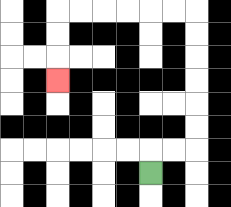{'start': '[6, 7]', 'end': '[2, 3]', 'path_directions': 'U,R,R,U,U,U,U,U,U,L,L,L,L,L,L,D,D,D', 'path_coordinates': '[[6, 7], [6, 6], [7, 6], [8, 6], [8, 5], [8, 4], [8, 3], [8, 2], [8, 1], [8, 0], [7, 0], [6, 0], [5, 0], [4, 0], [3, 0], [2, 0], [2, 1], [2, 2], [2, 3]]'}